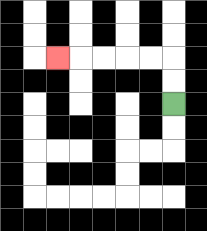{'start': '[7, 4]', 'end': '[2, 2]', 'path_directions': 'U,U,L,L,L,L,L', 'path_coordinates': '[[7, 4], [7, 3], [7, 2], [6, 2], [5, 2], [4, 2], [3, 2], [2, 2]]'}